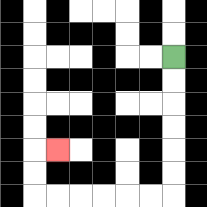{'start': '[7, 2]', 'end': '[2, 6]', 'path_directions': 'D,D,D,D,D,D,L,L,L,L,L,L,U,U,R', 'path_coordinates': '[[7, 2], [7, 3], [7, 4], [7, 5], [7, 6], [7, 7], [7, 8], [6, 8], [5, 8], [4, 8], [3, 8], [2, 8], [1, 8], [1, 7], [1, 6], [2, 6]]'}